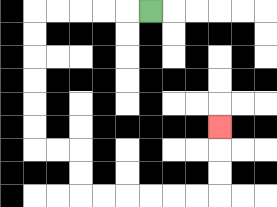{'start': '[6, 0]', 'end': '[9, 5]', 'path_directions': 'L,L,L,L,L,D,D,D,D,D,D,R,R,D,D,R,R,R,R,R,R,U,U,U', 'path_coordinates': '[[6, 0], [5, 0], [4, 0], [3, 0], [2, 0], [1, 0], [1, 1], [1, 2], [1, 3], [1, 4], [1, 5], [1, 6], [2, 6], [3, 6], [3, 7], [3, 8], [4, 8], [5, 8], [6, 8], [7, 8], [8, 8], [9, 8], [9, 7], [9, 6], [9, 5]]'}